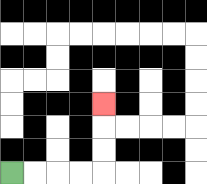{'start': '[0, 7]', 'end': '[4, 4]', 'path_directions': 'R,R,R,R,U,U,U', 'path_coordinates': '[[0, 7], [1, 7], [2, 7], [3, 7], [4, 7], [4, 6], [4, 5], [4, 4]]'}